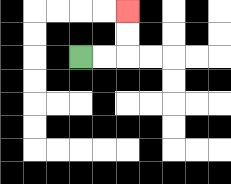{'start': '[3, 2]', 'end': '[5, 0]', 'path_directions': 'R,R,U,U', 'path_coordinates': '[[3, 2], [4, 2], [5, 2], [5, 1], [5, 0]]'}